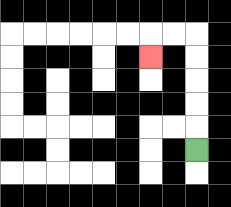{'start': '[8, 6]', 'end': '[6, 2]', 'path_directions': 'U,U,U,U,U,L,L,D', 'path_coordinates': '[[8, 6], [8, 5], [8, 4], [8, 3], [8, 2], [8, 1], [7, 1], [6, 1], [6, 2]]'}